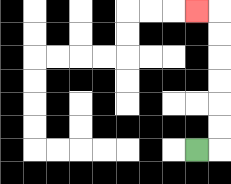{'start': '[8, 6]', 'end': '[8, 0]', 'path_directions': 'R,U,U,U,U,U,U,L', 'path_coordinates': '[[8, 6], [9, 6], [9, 5], [9, 4], [9, 3], [9, 2], [9, 1], [9, 0], [8, 0]]'}